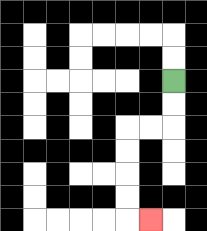{'start': '[7, 3]', 'end': '[6, 9]', 'path_directions': 'D,D,L,L,D,D,D,D,R', 'path_coordinates': '[[7, 3], [7, 4], [7, 5], [6, 5], [5, 5], [5, 6], [5, 7], [5, 8], [5, 9], [6, 9]]'}